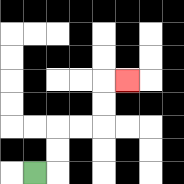{'start': '[1, 7]', 'end': '[5, 3]', 'path_directions': 'R,U,U,R,R,U,U,R', 'path_coordinates': '[[1, 7], [2, 7], [2, 6], [2, 5], [3, 5], [4, 5], [4, 4], [4, 3], [5, 3]]'}